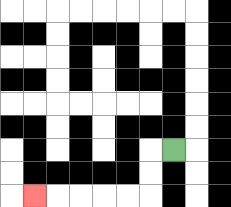{'start': '[7, 6]', 'end': '[1, 8]', 'path_directions': 'L,D,D,L,L,L,L,L', 'path_coordinates': '[[7, 6], [6, 6], [6, 7], [6, 8], [5, 8], [4, 8], [3, 8], [2, 8], [1, 8]]'}